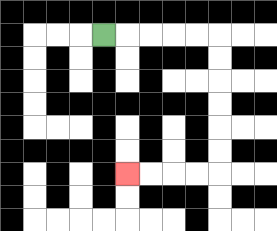{'start': '[4, 1]', 'end': '[5, 7]', 'path_directions': 'R,R,R,R,R,D,D,D,D,D,D,L,L,L,L', 'path_coordinates': '[[4, 1], [5, 1], [6, 1], [7, 1], [8, 1], [9, 1], [9, 2], [9, 3], [9, 4], [9, 5], [9, 6], [9, 7], [8, 7], [7, 7], [6, 7], [5, 7]]'}